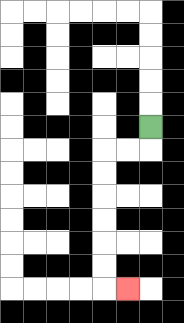{'start': '[6, 5]', 'end': '[5, 12]', 'path_directions': 'D,L,L,D,D,D,D,D,D,R', 'path_coordinates': '[[6, 5], [6, 6], [5, 6], [4, 6], [4, 7], [4, 8], [4, 9], [4, 10], [4, 11], [4, 12], [5, 12]]'}